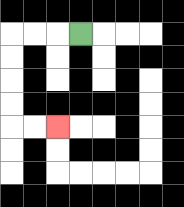{'start': '[3, 1]', 'end': '[2, 5]', 'path_directions': 'L,L,L,D,D,D,D,R,R', 'path_coordinates': '[[3, 1], [2, 1], [1, 1], [0, 1], [0, 2], [0, 3], [0, 4], [0, 5], [1, 5], [2, 5]]'}